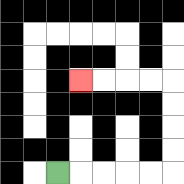{'start': '[2, 7]', 'end': '[3, 3]', 'path_directions': 'R,R,R,R,R,U,U,U,U,L,L,L,L', 'path_coordinates': '[[2, 7], [3, 7], [4, 7], [5, 7], [6, 7], [7, 7], [7, 6], [7, 5], [7, 4], [7, 3], [6, 3], [5, 3], [4, 3], [3, 3]]'}